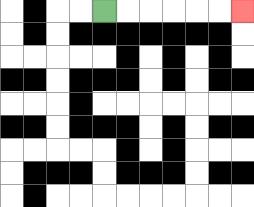{'start': '[4, 0]', 'end': '[10, 0]', 'path_directions': 'R,R,R,R,R,R', 'path_coordinates': '[[4, 0], [5, 0], [6, 0], [7, 0], [8, 0], [9, 0], [10, 0]]'}